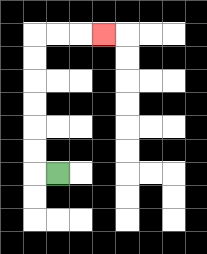{'start': '[2, 7]', 'end': '[4, 1]', 'path_directions': 'L,U,U,U,U,U,U,R,R,R', 'path_coordinates': '[[2, 7], [1, 7], [1, 6], [1, 5], [1, 4], [1, 3], [1, 2], [1, 1], [2, 1], [3, 1], [4, 1]]'}